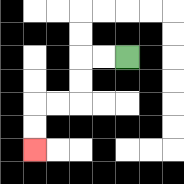{'start': '[5, 2]', 'end': '[1, 6]', 'path_directions': 'L,L,D,D,L,L,D,D', 'path_coordinates': '[[5, 2], [4, 2], [3, 2], [3, 3], [3, 4], [2, 4], [1, 4], [1, 5], [1, 6]]'}